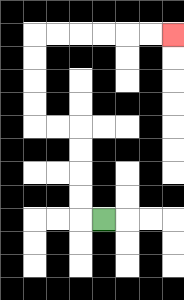{'start': '[4, 9]', 'end': '[7, 1]', 'path_directions': 'L,U,U,U,U,L,L,U,U,U,U,R,R,R,R,R,R', 'path_coordinates': '[[4, 9], [3, 9], [3, 8], [3, 7], [3, 6], [3, 5], [2, 5], [1, 5], [1, 4], [1, 3], [1, 2], [1, 1], [2, 1], [3, 1], [4, 1], [5, 1], [6, 1], [7, 1]]'}